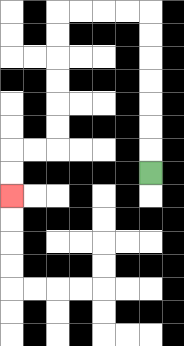{'start': '[6, 7]', 'end': '[0, 8]', 'path_directions': 'U,U,U,U,U,U,U,L,L,L,L,D,D,D,D,D,D,L,L,D,D', 'path_coordinates': '[[6, 7], [6, 6], [6, 5], [6, 4], [6, 3], [6, 2], [6, 1], [6, 0], [5, 0], [4, 0], [3, 0], [2, 0], [2, 1], [2, 2], [2, 3], [2, 4], [2, 5], [2, 6], [1, 6], [0, 6], [0, 7], [0, 8]]'}